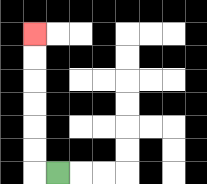{'start': '[2, 7]', 'end': '[1, 1]', 'path_directions': 'L,U,U,U,U,U,U', 'path_coordinates': '[[2, 7], [1, 7], [1, 6], [1, 5], [1, 4], [1, 3], [1, 2], [1, 1]]'}